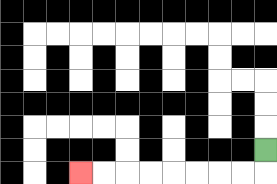{'start': '[11, 6]', 'end': '[3, 7]', 'path_directions': 'D,L,L,L,L,L,L,L,L', 'path_coordinates': '[[11, 6], [11, 7], [10, 7], [9, 7], [8, 7], [7, 7], [6, 7], [5, 7], [4, 7], [3, 7]]'}